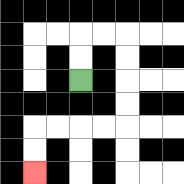{'start': '[3, 3]', 'end': '[1, 7]', 'path_directions': 'U,U,R,R,D,D,D,D,L,L,L,L,D,D', 'path_coordinates': '[[3, 3], [3, 2], [3, 1], [4, 1], [5, 1], [5, 2], [5, 3], [5, 4], [5, 5], [4, 5], [3, 5], [2, 5], [1, 5], [1, 6], [1, 7]]'}